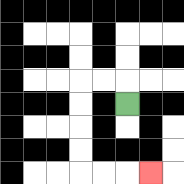{'start': '[5, 4]', 'end': '[6, 7]', 'path_directions': 'U,L,L,D,D,D,D,R,R,R', 'path_coordinates': '[[5, 4], [5, 3], [4, 3], [3, 3], [3, 4], [3, 5], [3, 6], [3, 7], [4, 7], [5, 7], [6, 7]]'}